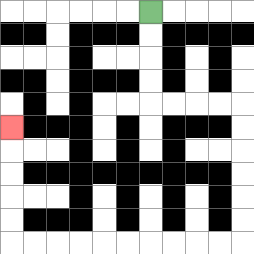{'start': '[6, 0]', 'end': '[0, 5]', 'path_directions': 'D,D,D,D,R,R,R,R,D,D,D,D,D,D,L,L,L,L,L,L,L,L,L,L,U,U,U,U,U', 'path_coordinates': '[[6, 0], [6, 1], [6, 2], [6, 3], [6, 4], [7, 4], [8, 4], [9, 4], [10, 4], [10, 5], [10, 6], [10, 7], [10, 8], [10, 9], [10, 10], [9, 10], [8, 10], [7, 10], [6, 10], [5, 10], [4, 10], [3, 10], [2, 10], [1, 10], [0, 10], [0, 9], [0, 8], [0, 7], [0, 6], [0, 5]]'}